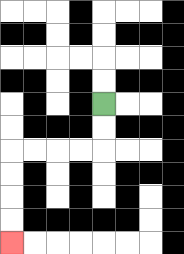{'start': '[4, 4]', 'end': '[0, 10]', 'path_directions': 'D,D,L,L,L,L,D,D,D,D', 'path_coordinates': '[[4, 4], [4, 5], [4, 6], [3, 6], [2, 6], [1, 6], [0, 6], [0, 7], [0, 8], [0, 9], [0, 10]]'}